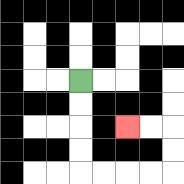{'start': '[3, 3]', 'end': '[5, 5]', 'path_directions': 'D,D,D,D,R,R,R,R,U,U,L,L', 'path_coordinates': '[[3, 3], [3, 4], [3, 5], [3, 6], [3, 7], [4, 7], [5, 7], [6, 7], [7, 7], [7, 6], [7, 5], [6, 5], [5, 5]]'}